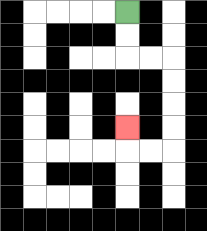{'start': '[5, 0]', 'end': '[5, 5]', 'path_directions': 'D,D,R,R,D,D,D,D,L,L,U', 'path_coordinates': '[[5, 0], [5, 1], [5, 2], [6, 2], [7, 2], [7, 3], [7, 4], [7, 5], [7, 6], [6, 6], [5, 6], [5, 5]]'}